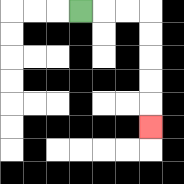{'start': '[3, 0]', 'end': '[6, 5]', 'path_directions': 'R,R,R,D,D,D,D,D', 'path_coordinates': '[[3, 0], [4, 0], [5, 0], [6, 0], [6, 1], [6, 2], [6, 3], [6, 4], [6, 5]]'}